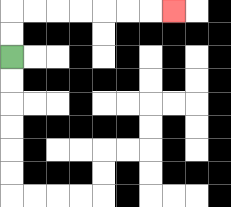{'start': '[0, 2]', 'end': '[7, 0]', 'path_directions': 'U,U,R,R,R,R,R,R,R', 'path_coordinates': '[[0, 2], [0, 1], [0, 0], [1, 0], [2, 0], [3, 0], [4, 0], [5, 0], [6, 0], [7, 0]]'}